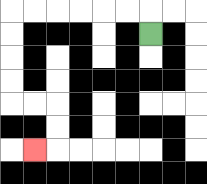{'start': '[6, 1]', 'end': '[1, 6]', 'path_directions': 'U,L,L,L,L,L,L,D,D,D,D,R,R,D,D,L', 'path_coordinates': '[[6, 1], [6, 0], [5, 0], [4, 0], [3, 0], [2, 0], [1, 0], [0, 0], [0, 1], [0, 2], [0, 3], [0, 4], [1, 4], [2, 4], [2, 5], [2, 6], [1, 6]]'}